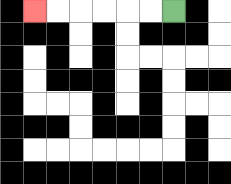{'start': '[7, 0]', 'end': '[1, 0]', 'path_directions': 'L,L,L,L,L,L', 'path_coordinates': '[[7, 0], [6, 0], [5, 0], [4, 0], [3, 0], [2, 0], [1, 0]]'}